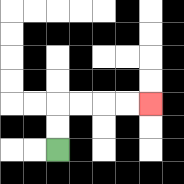{'start': '[2, 6]', 'end': '[6, 4]', 'path_directions': 'U,U,R,R,R,R', 'path_coordinates': '[[2, 6], [2, 5], [2, 4], [3, 4], [4, 4], [5, 4], [6, 4]]'}